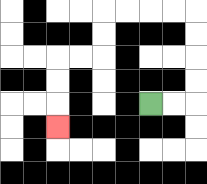{'start': '[6, 4]', 'end': '[2, 5]', 'path_directions': 'R,R,U,U,U,U,L,L,L,L,D,D,L,L,D,D,D', 'path_coordinates': '[[6, 4], [7, 4], [8, 4], [8, 3], [8, 2], [8, 1], [8, 0], [7, 0], [6, 0], [5, 0], [4, 0], [4, 1], [4, 2], [3, 2], [2, 2], [2, 3], [2, 4], [2, 5]]'}